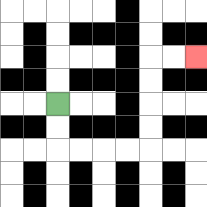{'start': '[2, 4]', 'end': '[8, 2]', 'path_directions': 'D,D,R,R,R,R,U,U,U,U,R,R', 'path_coordinates': '[[2, 4], [2, 5], [2, 6], [3, 6], [4, 6], [5, 6], [6, 6], [6, 5], [6, 4], [6, 3], [6, 2], [7, 2], [8, 2]]'}